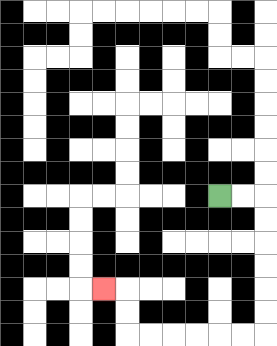{'start': '[9, 8]', 'end': '[4, 12]', 'path_directions': 'R,R,D,D,D,D,D,D,L,L,L,L,L,L,U,U,L', 'path_coordinates': '[[9, 8], [10, 8], [11, 8], [11, 9], [11, 10], [11, 11], [11, 12], [11, 13], [11, 14], [10, 14], [9, 14], [8, 14], [7, 14], [6, 14], [5, 14], [5, 13], [5, 12], [4, 12]]'}